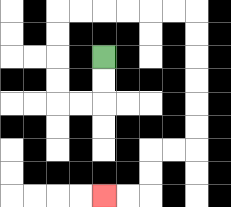{'start': '[4, 2]', 'end': '[4, 8]', 'path_directions': 'D,D,L,L,U,U,U,U,R,R,R,R,R,R,D,D,D,D,D,D,L,L,D,D,L,L', 'path_coordinates': '[[4, 2], [4, 3], [4, 4], [3, 4], [2, 4], [2, 3], [2, 2], [2, 1], [2, 0], [3, 0], [4, 0], [5, 0], [6, 0], [7, 0], [8, 0], [8, 1], [8, 2], [8, 3], [8, 4], [8, 5], [8, 6], [7, 6], [6, 6], [6, 7], [6, 8], [5, 8], [4, 8]]'}